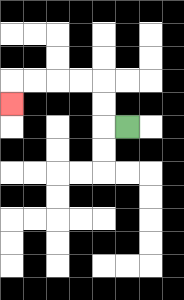{'start': '[5, 5]', 'end': '[0, 4]', 'path_directions': 'L,U,U,L,L,L,L,D', 'path_coordinates': '[[5, 5], [4, 5], [4, 4], [4, 3], [3, 3], [2, 3], [1, 3], [0, 3], [0, 4]]'}